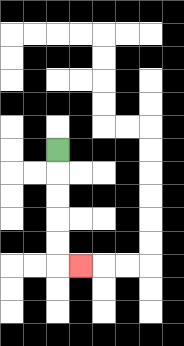{'start': '[2, 6]', 'end': '[3, 11]', 'path_directions': 'D,D,D,D,D,R', 'path_coordinates': '[[2, 6], [2, 7], [2, 8], [2, 9], [2, 10], [2, 11], [3, 11]]'}